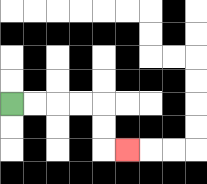{'start': '[0, 4]', 'end': '[5, 6]', 'path_directions': 'R,R,R,R,D,D,R', 'path_coordinates': '[[0, 4], [1, 4], [2, 4], [3, 4], [4, 4], [4, 5], [4, 6], [5, 6]]'}